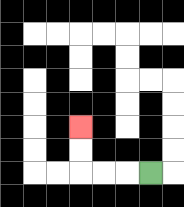{'start': '[6, 7]', 'end': '[3, 5]', 'path_directions': 'L,L,L,U,U', 'path_coordinates': '[[6, 7], [5, 7], [4, 7], [3, 7], [3, 6], [3, 5]]'}